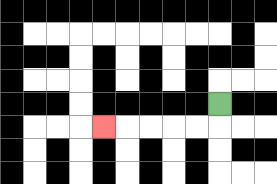{'start': '[9, 4]', 'end': '[4, 5]', 'path_directions': 'D,L,L,L,L,L', 'path_coordinates': '[[9, 4], [9, 5], [8, 5], [7, 5], [6, 5], [5, 5], [4, 5]]'}